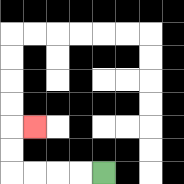{'start': '[4, 7]', 'end': '[1, 5]', 'path_directions': 'L,L,L,L,U,U,R', 'path_coordinates': '[[4, 7], [3, 7], [2, 7], [1, 7], [0, 7], [0, 6], [0, 5], [1, 5]]'}